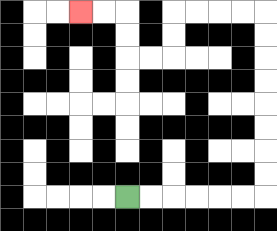{'start': '[5, 8]', 'end': '[3, 0]', 'path_directions': 'R,R,R,R,R,R,U,U,U,U,U,U,U,U,L,L,L,L,D,D,L,L,U,U,L,L', 'path_coordinates': '[[5, 8], [6, 8], [7, 8], [8, 8], [9, 8], [10, 8], [11, 8], [11, 7], [11, 6], [11, 5], [11, 4], [11, 3], [11, 2], [11, 1], [11, 0], [10, 0], [9, 0], [8, 0], [7, 0], [7, 1], [7, 2], [6, 2], [5, 2], [5, 1], [5, 0], [4, 0], [3, 0]]'}